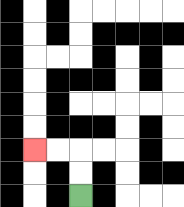{'start': '[3, 8]', 'end': '[1, 6]', 'path_directions': 'U,U,L,L', 'path_coordinates': '[[3, 8], [3, 7], [3, 6], [2, 6], [1, 6]]'}